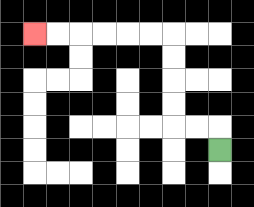{'start': '[9, 6]', 'end': '[1, 1]', 'path_directions': 'U,L,L,U,U,U,U,L,L,L,L,L,L', 'path_coordinates': '[[9, 6], [9, 5], [8, 5], [7, 5], [7, 4], [7, 3], [7, 2], [7, 1], [6, 1], [5, 1], [4, 1], [3, 1], [2, 1], [1, 1]]'}